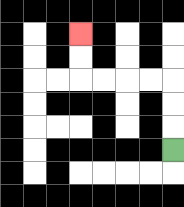{'start': '[7, 6]', 'end': '[3, 1]', 'path_directions': 'U,U,U,L,L,L,L,U,U', 'path_coordinates': '[[7, 6], [7, 5], [7, 4], [7, 3], [6, 3], [5, 3], [4, 3], [3, 3], [3, 2], [3, 1]]'}